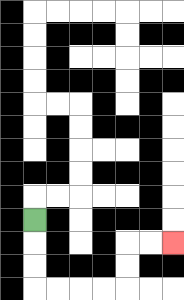{'start': '[1, 9]', 'end': '[7, 10]', 'path_directions': 'D,D,D,R,R,R,R,U,U,R,R', 'path_coordinates': '[[1, 9], [1, 10], [1, 11], [1, 12], [2, 12], [3, 12], [4, 12], [5, 12], [5, 11], [5, 10], [6, 10], [7, 10]]'}